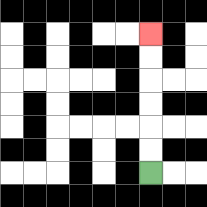{'start': '[6, 7]', 'end': '[6, 1]', 'path_directions': 'U,U,U,U,U,U', 'path_coordinates': '[[6, 7], [6, 6], [6, 5], [6, 4], [6, 3], [6, 2], [6, 1]]'}